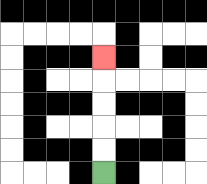{'start': '[4, 7]', 'end': '[4, 2]', 'path_directions': 'U,U,U,U,U', 'path_coordinates': '[[4, 7], [4, 6], [4, 5], [4, 4], [4, 3], [4, 2]]'}